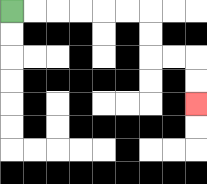{'start': '[0, 0]', 'end': '[8, 4]', 'path_directions': 'R,R,R,R,R,R,D,D,R,R,D,D', 'path_coordinates': '[[0, 0], [1, 0], [2, 0], [3, 0], [4, 0], [5, 0], [6, 0], [6, 1], [6, 2], [7, 2], [8, 2], [8, 3], [8, 4]]'}